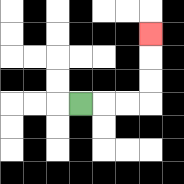{'start': '[3, 4]', 'end': '[6, 1]', 'path_directions': 'R,R,R,U,U,U', 'path_coordinates': '[[3, 4], [4, 4], [5, 4], [6, 4], [6, 3], [6, 2], [6, 1]]'}